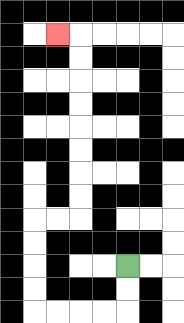{'start': '[5, 11]', 'end': '[2, 1]', 'path_directions': 'D,D,L,L,L,L,U,U,U,U,R,R,U,U,U,U,U,U,U,U,L', 'path_coordinates': '[[5, 11], [5, 12], [5, 13], [4, 13], [3, 13], [2, 13], [1, 13], [1, 12], [1, 11], [1, 10], [1, 9], [2, 9], [3, 9], [3, 8], [3, 7], [3, 6], [3, 5], [3, 4], [3, 3], [3, 2], [3, 1], [2, 1]]'}